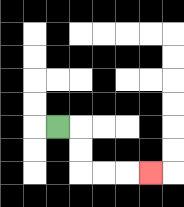{'start': '[2, 5]', 'end': '[6, 7]', 'path_directions': 'R,D,D,R,R,R', 'path_coordinates': '[[2, 5], [3, 5], [3, 6], [3, 7], [4, 7], [5, 7], [6, 7]]'}